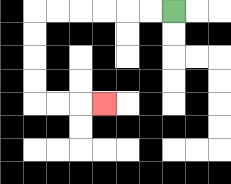{'start': '[7, 0]', 'end': '[4, 4]', 'path_directions': 'L,L,L,L,L,L,D,D,D,D,R,R,R', 'path_coordinates': '[[7, 0], [6, 0], [5, 0], [4, 0], [3, 0], [2, 0], [1, 0], [1, 1], [1, 2], [1, 3], [1, 4], [2, 4], [3, 4], [4, 4]]'}